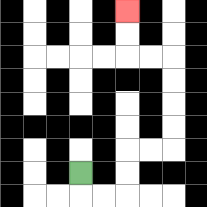{'start': '[3, 7]', 'end': '[5, 0]', 'path_directions': 'D,R,R,U,U,R,R,U,U,U,U,L,L,U,U', 'path_coordinates': '[[3, 7], [3, 8], [4, 8], [5, 8], [5, 7], [5, 6], [6, 6], [7, 6], [7, 5], [7, 4], [7, 3], [7, 2], [6, 2], [5, 2], [5, 1], [5, 0]]'}